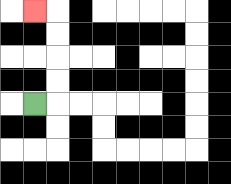{'start': '[1, 4]', 'end': '[1, 0]', 'path_directions': 'R,U,U,U,U,L', 'path_coordinates': '[[1, 4], [2, 4], [2, 3], [2, 2], [2, 1], [2, 0], [1, 0]]'}